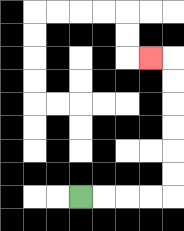{'start': '[3, 8]', 'end': '[6, 2]', 'path_directions': 'R,R,R,R,U,U,U,U,U,U,L', 'path_coordinates': '[[3, 8], [4, 8], [5, 8], [6, 8], [7, 8], [7, 7], [7, 6], [7, 5], [7, 4], [7, 3], [7, 2], [6, 2]]'}